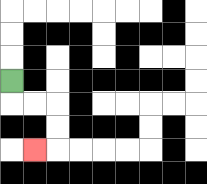{'start': '[0, 3]', 'end': '[1, 6]', 'path_directions': 'D,R,R,D,D,L', 'path_coordinates': '[[0, 3], [0, 4], [1, 4], [2, 4], [2, 5], [2, 6], [1, 6]]'}